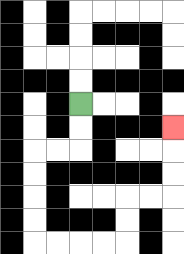{'start': '[3, 4]', 'end': '[7, 5]', 'path_directions': 'D,D,L,L,D,D,D,D,R,R,R,R,U,U,R,R,U,U,U', 'path_coordinates': '[[3, 4], [3, 5], [3, 6], [2, 6], [1, 6], [1, 7], [1, 8], [1, 9], [1, 10], [2, 10], [3, 10], [4, 10], [5, 10], [5, 9], [5, 8], [6, 8], [7, 8], [7, 7], [7, 6], [7, 5]]'}